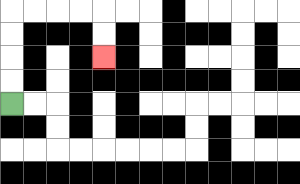{'start': '[0, 4]', 'end': '[4, 2]', 'path_directions': 'U,U,U,U,R,R,R,R,D,D', 'path_coordinates': '[[0, 4], [0, 3], [0, 2], [0, 1], [0, 0], [1, 0], [2, 0], [3, 0], [4, 0], [4, 1], [4, 2]]'}